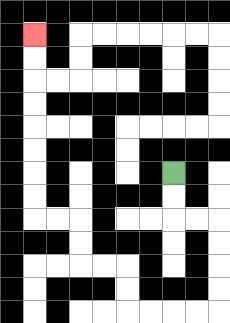{'start': '[7, 7]', 'end': '[1, 1]', 'path_directions': 'D,D,R,R,D,D,D,D,L,L,L,L,U,U,L,L,U,U,L,L,U,U,U,U,U,U,U,U', 'path_coordinates': '[[7, 7], [7, 8], [7, 9], [8, 9], [9, 9], [9, 10], [9, 11], [9, 12], [9, 13], [8, 13], [7, 13], [6, 13], [5, 13], [5, 12], [5, 11], [4, 11], [3, 11], [3, 10], [3, 9], [2, 9], [1, 9], [1, 8], [1, 7], [1, 6], [1, 5], [1, 4], [1, 3], [1, 2], [1, 1]]'}